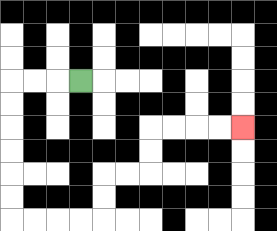{'start': '[3, 3]', 'end': '[10, 5]', 'path_directions': 'L,L,L,D,D,D,D,D,D,R,R,R,R,U,U,R,R,U,U,R,R,R,R', 'path_coordinates': '[[3, 3], [2, 3], [1, 3], [0, 3], [0, 4], [0, 5], [0, 6], [0, 7], [0, 8], [0, 9], [1, 9], [2, 9], [3, 9], [4, 9], [4, 8], [4, 7], [5, 7], [6, 7], [6, 6], [6, 5], [7, 5], [8, 5], [9, 5], [10, 5]]'}